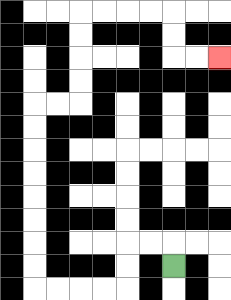{'start': '[7, 11]', 'end': '[9, 2]', 'path_directions': 'U,L,L,D,D,L,L,L,L,U,U,U,U,U,U,U,U,R,R,U,U,U,U,R,R,R,R,D,D,R,R', 'path_coordinates': '[[7, 11], [7, 10], [6, 10], [5, 10], [5, 11], [5, 12], [4, 12], [3, 12], [2, 12], [1, 12], [1, 11], [1, 10], [1, 9], [1, 8], [1, 7], [1, 6], [1, 5], [1, 4], [2, 4], [3, 4], [3, 3], [3, 2], [3, 1], [3, 0], [4, 0], [5, 0], [6, 0], [7, 0], [7, 1], [7, 2], [8, 2], [9, 2]]'}